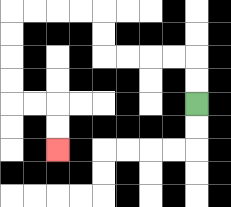{'start': '[8, 4]', 'end': '[2, 6]', 'path_directions': 'U,U,L,L,L,L,U,U,L,L,L,L,D,D,D,D,R,R,D,D', 'path_coordinates': '[[8, 4], [8, 3], [8, 2], [7, 2], [6, 2], [5, 2], [4, 2], [4, 1], [4, 0], [3, 0], [2, 0], [1, 0], [0, 0], [0, 1], [0, 2], [0, 3], [0, 4], [1, 4], [2, 4], [2, 5], [2, 6]]'}